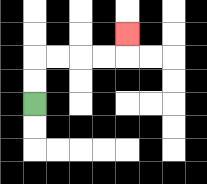{'start': '[1, 4]', 'end': '[5, 1]', 'path_directions': 'U,U,R,R,R,R,U', 'path_coordinates': '[[1, 4], [1, 3], [1, 2], [2, 2], [3, 2], [4, 2], [5, 2], [5, 1]]'}